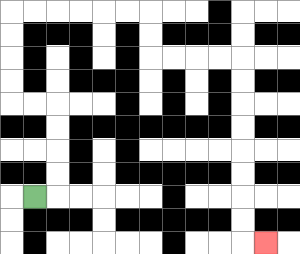{'start': '[1, 8]', 'end': '[11, 10]', 'path_directions': 'R,U,U,U,U,L,L,U,U,U,U,R,R,R,R,R,R,D,D,R,R,R,R,D,D,D,D,D,D,D,D,R', 'path_coordinates': '[[1, 8], [2, 8], [2, 7], [2, 6], [2, 5], [2, 4], [1, 4], [0, 4], [0, 3], [0, 2], [0, 1], [0, 0], [1, 0], [2, 0], [3, 0], [4, 0], [5, 0], [6, 0], [6, 1], [6, 2], [7, 2], [8, 2], [9, 2], [10, 2], [10, 3], [10, 4], [10, 5], [10, 6], [10, 7], [10, 8], [10, 9], [10, 10], [11, 10]]'}